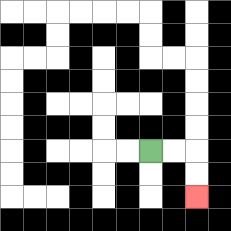{'start': '[6, 6]', 'end': '[8, 8]', 'path_directions': 'R,R,D,D', 'path_coordinates': '[[6, 6], [7, 6], [8, 6], [8, 7], [8, 8]]'}